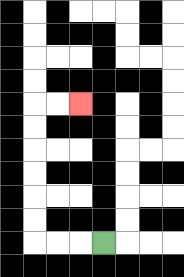{'start': '[4, 10]', 'end': '[3, 4]', 'path_directions': 'L,L,L,U,U,U,U,U,U,R,R', 'path_coordinates': '[[4, 10], [3, 10], [2, 10], [1, 10], [1, 9], [1, 8], [1, 7], [1, 6], [1, 5], [1, 4], [2, 4], [3, 4]]'}